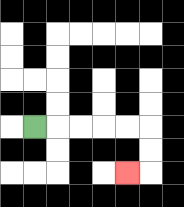{'start': '[1, 5]', 'end': '[5, 7]', 'path_directions': 'R,R,R,R,R,D,D,L', 'path_coordinates': '[[1, 5], [2, 5], [3, 5], [4, 5], [5, 5], [6, 5], [6, 6], [6, 7], [5, 7]]'}